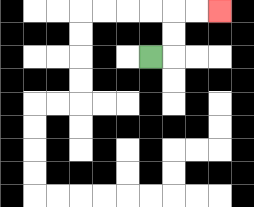{'start': '[6, 2]', 'end': '[9, 0]', 'path_directions': 'R,U,U,R,R', 'path_coordinates': '[[6, 2], [7, 2], [7, 1], [7, 0], [8, 0], [9, 0]]'}